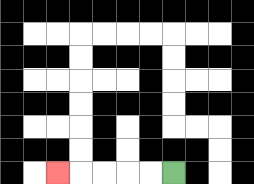{'start': '[7, 7]', 'end': '[2, 7]', 'path_directions': 'L,L,L,L,L', 'path_coordinates': '[[7, 7], [6, 7], [5, 7], [4, 7], [3, 7], [2, 7]]'}